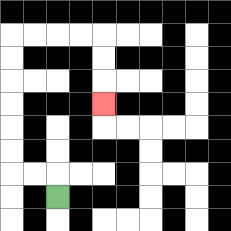{'start': '[2, 8]', 'end': '[4, 4]', 'path_directions': 'U,L,L,U,U,U,U,U,U,R,R,R,R,D,D,D', 'path_coordinates': '[[2, 8], [2, 7], [1, 7], [0, 7], [0, 6], [0, 5], [0, 4], [0, 3], [0, 2], [0, 1], [1, 1], [2, 1], [3, 1], [4, 1], [4, 2], [4, 3], [4, 4]]'}